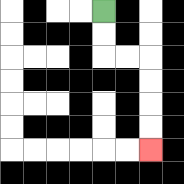{'start': '[4, 0]', 'end': '[6, 6]', 'path_directions': 'D,D,R,R,D,D,D,D', 'path_coordinates': '[[4, 0], [4, 1], [4, 2], [5, 2], [6, 2], [6, 3], [6, 4], [6, 5], [6, 6]]'}